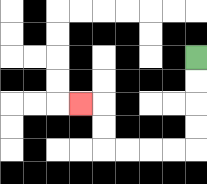{'start': '[8, 2]', 'end': '[3, 4]', 'path_directions': 'D,D,D,D,L,L,L,L,U,U,L', 'path_coordinates': '[[8, 2], [8, 3], [8, 4], [8, 5], [8, 6], [7, 6], [6, 6], [5, 6], [4, 6], [4, 5], [4, 4], [3, 4]]'}